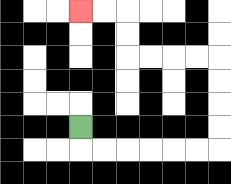{'start': '[3, 5]', 'end': '[3, 0]', 'path_directions': 'D,R,R,R,R,R,R,U,U,U,U,L,L,L,L,U,U,L,L', 'path_coordinates': '[[3, 5], [3, 6], [4, 6], [5, 6], [6, 6], [7, 6], [8, 6], [9, 6], [9, 5], [9, 4], [9, 3], [9, 2], [8, 2], [7, 2], [6, 2], [5, 2], [5, 1], [5, 0], [4, 0], [3, 0]]'}